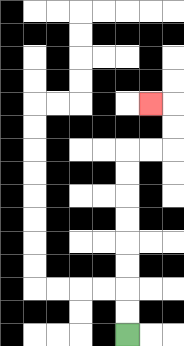{'start': '[5, 14]', 'end': '[6, 4]', 'path_directions': 'U,U,U,U,U,U,U,U,R,R,U,U,L', 'path_coordinates': '[[5, 14], [5, 13], [5, 12], [5, 11], [5, 10], [5, 9], [5, 8], [5, 7], [5, 6], [6, 6], [7, 6], [7, 5], [7, 4], [6, 4]]'}